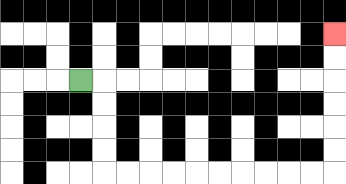{'start': '[3, 3]', 'end': '[14, 1]', 'path_directions': 'R,D,D,D,D,R,R,R,R,R,R,R,R,R,R,U,U,U,U,U,U', 'path_coordinates': '[[3, 3], [4, 3], [4, 4], [4, 5], [4, 6], [4, 7], [5, 7], [6, 7], [7, 7], [8, 7], [9, 7], [10, 7], [11, 7], [12, 7], [13, 7], [14, 7], [14, 6], [14, 5], [14, 4], [14, 3], [14, 2], [14, 1]]'}